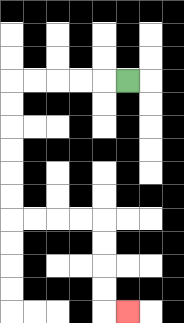{'start': '[5, 3]', 'end': '[5, 13]', 'path_directions': 'L,L,L,L,L,D,D,D,D,D,D,R,R,R,R,D,D,D,D,R', 'path_coordinates': '[[5, 3], [4, 3], [3, 3], [2, 3], [1, 3], [0, 3], [0, 4], [0, 5], [0, 6], [0, 7], [0, 8], [0, 9], [1, 9], [2, 9], [3, 9], [4, 9], [4, 10], [4, 11], [4, 12], [4, 13], [5, 13]]'}